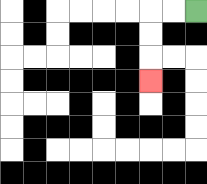{'start': '[8, 0]', 'end': '[6, 3]', 'path_directions': 'L,L,D,D,D', 'path_coordinates': '[[8, 0], [7, 0], [6, 0], [6, 1], [6, 2], [6, 3]]'}